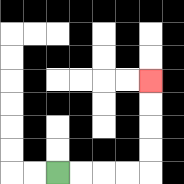{'start': '[2, 7]', 'end': '[6, 3]', 'path_directions': 'R,R,R,R,U,U,U,U', 'path_coordinates': '[[2, 7], [3, 7], [4, 7], [5, 7], [6, 7], [6, 6], [6, 5], [6, 4], [6, 3]]'}